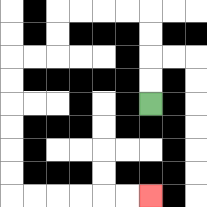{'start': '[6, 4]', 'end': '[6, 8]', 'path_directions': 'U,U,U,U,L,L,L,L,D,D,L,L,D,D,D,D,D,D,R,R,R,R,R,R', 'path_coordinates': '[[6, 4], [6, 3], [6, 2], [6, 1], [6, 0], [5, 0], [4, 0], [3, 0], [2, 0], [2, 1], [2, 2], [1, 2], [0, 2], [0, 3], [0, 4], [0, 5], [0, 6], [0, 7], [0, 8], [1, 8], [2, 8], [3, 8], [4, 8], [5, 8], [6, 8]]'}